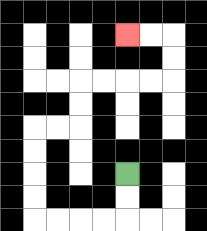{'start': '[5, 7]', 'end': '[5, 1]', 'path_directions': 'D,D,L,L,L,L,U,U,U,U,R,R,U,U,R,R,R,R,U,U,L,L', 'path_coordinates': '[[5, 7], [5, 8], [5, 9], [4, 9], [3, 9], [2, 9], [1, 9], [1, 8], [1, 7], [1, 6], [1, 5], [2, 5], [3, 5], [3, 4], [3, 3], [4, 3], [5, 3], [6, 3], [7, 3], [7, 2], [7, 1], [6, 1], [5, 1]]'}